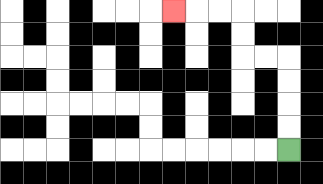{'start': '[12, 6]', 'end': '[7, 0]', 'path_directions': 'U,U,U,U,L,L,U,U,L,L,L', 'path_coordinates': '[[12, 6], [12, 5], [12, 4], [12, 3], [12, 2], [11, 2], [10, 2], [10, 1], [10, 0], [9, 0], [8, 0], [7, 0]]'}